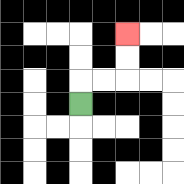{'start': '[3, 4]', 'end': '[5, 1]', 'path_directions': 'U,R,R,U,U', 'path_coordinates': '[[3, 4], [3, 3], [4, 3], [5, 3], [5, 2], [5, 1]]'}